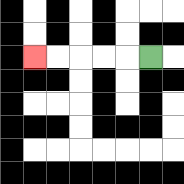{'start': '[6, 2]', 'end': '[1, 2]', 'path_directions': 'L,L,L,L,L', 'path_coordinates': '[[6, 2], [5, 2], [4, 2], [3, 2], [2, 2], [1, 2]]'}